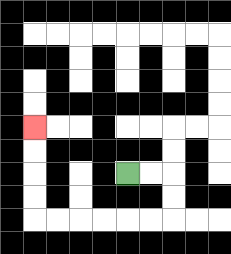{'start': '[5, 7]', 'end': '[1, 5]', 'path_directions': 'R,R,D,D,L,L,L,L,L,L,U,U,U,U', 'path_coordinates': '[[5, 7], [6, 7], [7, 7], [7, 8], [7, 9], [6, 9], [5, 9], [4, 9], [3, 9], [2, 9], [1, 9], [1, 8], [1, 7], [1, 6], [1, 5]]'}